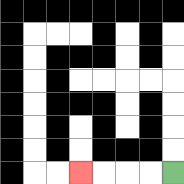{'start': '[7, 7]', 'end': '[3, 7]', 'path_directions': 'L,L,L,L', 'path_coordinates': '[[7, 7], [6, 7], [5, 7], [4, 7], [3, 7]]'}